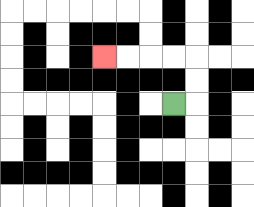{'start': '[7, 4]', 'end': '[4, 2]', 'path_directions': 'R,U,U,L,L,L,L', 'path_coordinates': '[[7, 4], [8, 4], [8, 3], [8, 2], [7, 2], [6, 2], [5, 2], [4, 2]]'}